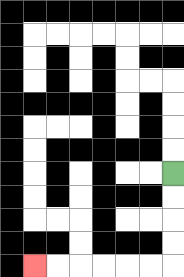{'start': '[7, 7]', 'end': '[1, 11]', 'path_directions': 'D,D,D,D,L,L,L,L,L,L', 'path_coordinates': '[[7, 7], [7, 8], [7, 9], [7, 10], [7, 11], [6, 11], [5, 11], [4, 11], [3, 11], [2, 11], [1, 11]]'}